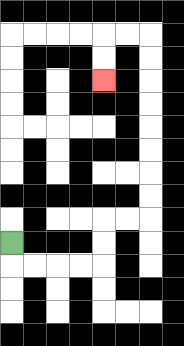{'start': '[0, 10]', 'end': '[4, 3]', 'path_directions': 'D,R,R,R,R,U,U,R,R,U,U,U,U,U,U,U,U,L,L,D,D', 'path_coordinates': '[[0, 10], [0, 11], [1, 11], [2, 11], [3, 11], [4, 11], [4, 10], [4, 9], [5, 9], [6, 9], [6, 8], [6, 7], [6, 6], [6, 5], [6, 4], [6, 3], [6, 2], [6, 1], [5, 1], [4, 1], [4, 2], [4, 3]]'}